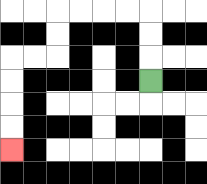{'start': '[6, 3]', 'end': '[0, 6]', 'path_directions': 'U,U,U,L,L,L,L,D,D,L,L,D,D,D,D', 'path_coordinates': '[[6, 3], [6, 2], [6, 1], [6, 0], [5, 0], [4, 0], [3, 0], [2, 0], [2, 1], [2, 2], [1, 2], [0, 2], [0, 3], [0, 4], [0, 5], [0, 6]]'}